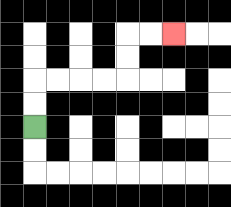{'start': '[1, 5]', 'end': '[7, 1]', 'path_directions': 'U,U,R,R,R,R,U,U,R,R', 'path_coordinates': '[[1, 5], [1, 4], [1, 3], [2, 3], [3, 3], [4, 3], [5, 3], [5, 2], [5, 1], [6, 1], [7, 1]]'}